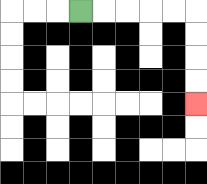{'start': '[3, 0]', 'end': '[8, 4]', 'path_directions': 'R,R,R,R,R,D,D,D,D', 'path_coordinates': '[[3, 0], [4, 0], [5, 0], [6, 0], [7, 0], [8, 0], [8, 1], [8, 2], [8, 3], [8, 4]]'}